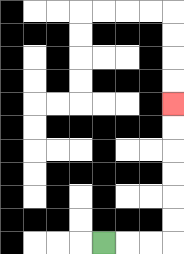{'start': '[4, 10]', 'end': '[7, 4]', 'path_directions': 'R,R,R,U,U,U,U,U,U', 'path_coordinates': '[[4, 10], [5, 10], [6, 10], [7, 10], [7, 9], [7, 8], [7, 7], [7, 6], [7, 5], [7, 4]]'}